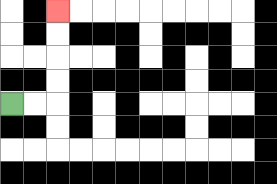{'start': '[0, 4]', 'end': '[2, 0]', 'path_directions': 'R,R,U,U,U,U', 'path_coordinates': '[[0, 4], [1, 4], [2, 4], [2, 3], [2, 2], [2, 1], [2, 0]]'}